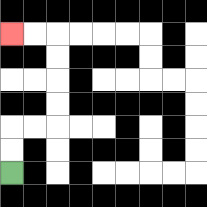{'start': '[0, 7]', 'end': '[0, 1]', 'path_directions': 'U,U,R,R,U,U,U,U,L,L', 'path_coordinates': '[[0, 7], [0, 6], [0, 5], [1, 5], [2, 5], [2, 4], [2, 3], [2, 2], [2, 1], [1, 1], [0, 1]]'}